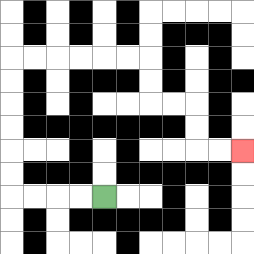{'start': '[4, 8]', 'end': '[10, 6]', 'path_directions': 'L,L,L,L,U,U,U,U,U,U,R,R,R,R,R,R,D,D,R,R,D,D,R,R', 'path_coordinates': '[[4, 8], [3, 8], [2, 8], [1, 8], [0, 8], [0, 7], [0, 6], [0, 5], [0, 4], [0, 3], [0, 2], [1, 2], [2, 2], [3, 2], [4, 2], [5, 2], [6, 2], [6, 3], [6, 4], [7, 4], [8, 4], [8, 5], [8, 6], [9, 6], [10, 6]]'}